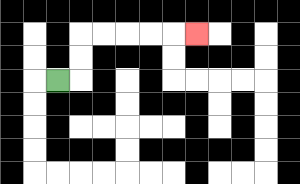{'start': '[2, 3]', 'end': '[8, 1]', 'path_directions': 'R,U,U,R,R,R,R,R', 'path_coordinates': '[[2, 3], [3, 3], [3, 2], [3, 1], [4, 1], [5, 1], [6, 1], [7, 1], [8, 1]]'}